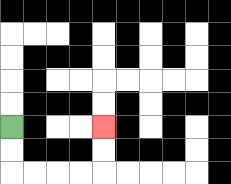{'start': '[0, 5]', 'end': '[4, 5]', 'path_directions': 'D,D,R,R,R,R,U,U', 'path_coordinates': '[[0, 5], [0, 6], [0, 7], [1, 7], [2, 7], [3, 7], [4, 7], [4, 6], [4, 5]]'}